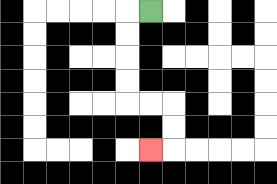{'start': '[6, 0]', 'end': '[6, 6]', 'path_directions': 'L,D,D,D,D,R,R,D,D,L', 'path_coordinates': '[[6, 0], [5, 0], [5, 1], [5, 2], [5, 3], [5, 4], [6, 4], [7, 4], [7, 5], [7, 6], [6, 6]]'}